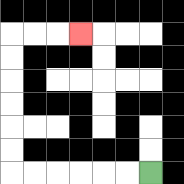{'start': '[6, 7]', 'end': '[3, 1]', 'path_directions': 'L,L,L,L,L,L,U,U,U,U,U,U,R,R,R', 'path_coordinates': '[[6, 7], [5, 7], [4, 7], [3, 7], [2, 7], [1, 7], [0, 7], [0, 6], [0, 5], [0, 4], [0, 3], [0, 2], [0, 1], [1, 1], [2, 1], [3, 1]]'}